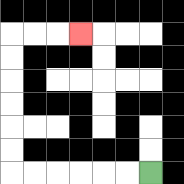{'start': '[6, 7]', 'end': '[3, 1]', 'path_directions': 'L,L,L,L,L,L,U,U,U,U,U,U,R,R,R', 'path_coordinates': '[[6, 7], [5, 7], [4, 7], [3, 7], [2, 7], [1, 7], [0, 7], [0, 6], [0, 5], [0, 4], [0, 3], [0, 2], [0, 1], [1, 1], [2, 1], [3, 1]]'}